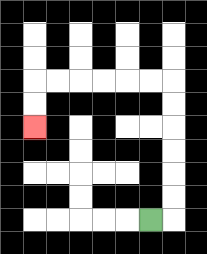{'start': '[6, 9]', 'end': '[1, 5]', 'path_directions': 'R,U,U,U,U,U,U,L,L,L,L,L,L,D,D', 'path_coordinates': '[[6, 9], [7, 9], [7, 8], [7, 7], [7, 6], [7, 5], [7, 4], [7, 3], [6, 3], [5, 3], [4, 3], [3, 3], [2, 3], [1, 3], [1, 4], [1, 5]]'}